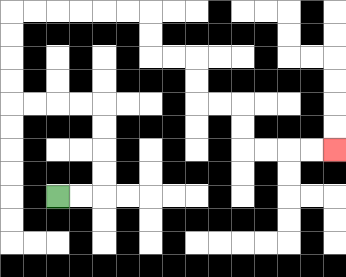{'start': '[2, 8]', 'end': '[14, 6]', 'path_directions': 'R,R,U,U,U,U,L,L,L,L,U,U,U,U,R,R,R,R,R,R,D,D,R,R,D,D,R,R,D,D,R,R,R,R', 'path_coordinates': '[[2, 8], [3, 8], [4, 8], [4, 7], [4, 6], [4, 5], [4, 4], [3, 4], [2, 4], [1, 4], [0, 4], [0, 3], [0, 2], [0, 1], [0, 0], [1, 0], [2, 0], [3, 0], [4, 0], [5, 0], [6, 0], [6, 1], [6, 2], [7, 2], [8, 2], [8, 3], [8, 4], [9, 4], [10, 4], [10, 5], [10, 6], [11, 6], [12, 6], [13, 6], [14, 6]]'}